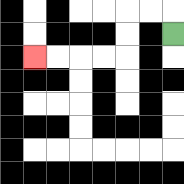{'start': '[7, 1]', 'end': '[1, 2]', 'path_directions': 'U,L,L,D,D,L,L,L,L', 'path_coordinates': '[[7, 1], [7, 0], [6, 0], [5, 0], [5, 1], [5, 2], [4, 2], [3, 2], [2, 2], [1, 2]]'}